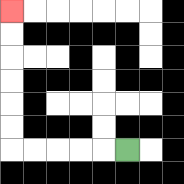{'start': '[5, 6]', 'end': '[0, 0]', 'path_directions': 'L,L,L,L,L,U,U,U,U,U,U', 'path_coordinates': '[[5, 6], [4, 6], [3, 6], [2, 6], [1, 6], [0, 6], [0, 5], [0, 4], [0, 3], [0, 2], [0, 1], [0, 0]]'}